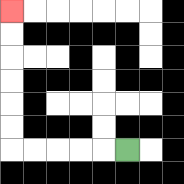{'start': '[5, 6]', 'end': '[0, 0]', 'path_directions': 'L,L,L,L,L,U,U,U,U,U,U', 'path_coordinates': '[[5, 6], [4, 6], [3, 6], [2, 6], [1, 6], [0, 6], [0, 5], [0, 4], [0, 3], [0, 2], [0, 1], [0, 0]]'}